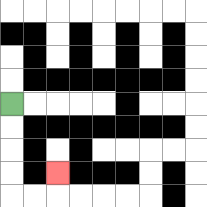{'start': '[0, 4]', 'end': '[2, 7]', 'path_directions': 'D,D,D,D,R,R,U', 'path_coordinates': '[[0, 4], [0, 5], [0, 6], [0, 7], [0, 8], [1, 8], [2, 8], [2, 7]]'}